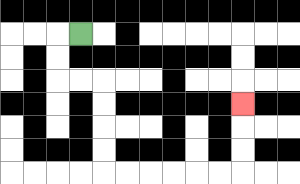{'start': '[3, 1]', 'end': '[10, 4]', 'path_directions': 'L,D,D,R,R,D,D,D,D,R,R,R,R,R,R,U,U,U', 'path_coordinates': '[[3, 1], [2, 1], [2, 2], [2, 3], [3, 3], [4, 3], [4, 4], [4, 5], [4, 6], [4, 7], [5, 7], [6, 7], [7, 7], [8, 7], [9, 7], [10, 7], [10, 6], [10, 5], [10, 4]]'}